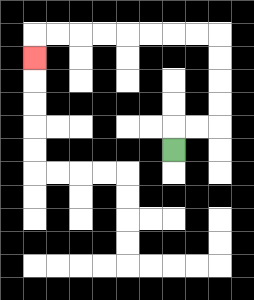{'start': '[7, 6]', 'end': '[1, 2]', 'path_directions': 'U,R,R,U,U,U,U,L,L,L,L,L,L,L,L,D', 'path_coordinates': '[[7, 6], [7, 5], [8, 5], [9, 5], [9, 4], [9, 3], [9, 2], [9, 1], [8, 1], [7, 1], [6, 1], [5, 1], [4, 1], [3, 1], [2, 1], [1, 1], [1, 2]]'}